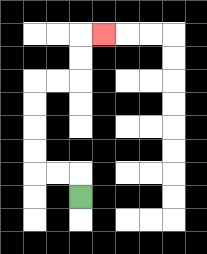{'start': '[3, 8]', 'end': '[4, 1]', 'path_directions': 'U,L,L,U,U,U,U,R,R,U,U,R', 'path_coordinates': '[[3, 8], [3, 7], [2, 7], [1, 7], [1, 6], [1, 5], [1, 4], [1, 3], [2, 3], [3, 3], [3, 2], [3, 1], [4, 1]]'}